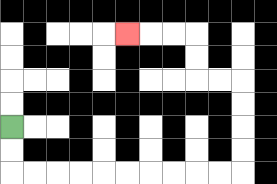{'start': '[0, 5]', 'end': '[5, 1]', 'path_directions': 'D,D,R,R,R,R,R,R,R,R,R,R,U,U,U,U,L,L,U,U,L,L,L', 'path_coordinates': '[[0, 5], [0, 6], [0, 7], [1, 7], [2, 7], [3, 7], [4, 7], [5, 7], [6, 7], [7, 7], [8, 7], [9, 7], [10, 7], [10, 6], [10, 5], [10, 4], [10, 3], [9, 3], [8, 3], [8, 2], [8, 1], [7, 1], [6, 1], [5, 1]]'}